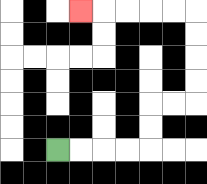{'start': '[2, 6]', 'end': '[3, 0]', 'path_directions': 'R,R,R,R,U,U,R,R,U,U,U,U,L,L,L,L,L', 'path_coordinates': '[[2, 6], [3, 6], [4, 6], [5, 6], [6, 6], [6, 5], [6, 4], [7, 4], [8, 4], [8, 3], [8, 2], [8, 1], [8, 0], [7, 0], [6, 0], [5, 0], [4, 0], [3, 0]]'}